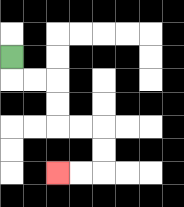{'start': '[0, 2]', 'end': '[2, 7]', 'path_directions': 'D,R,R,D,D,R,R,D,D,L,L', 'path_coordinates': '[[0, 2], [0, 3], [1, 3], [2, 3], [2, 4], [2, 5], [3, 5], [4, 5], [4, 6], [4, 7], [3, 7], [2, 7]]'}